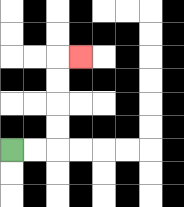{'start': '[0, 6]', 'end': '[3, 2]', 'path_directions': 'R,R,U,U,U,U,R', 'path_coordinates': '[[0, 6], [1, 6], [2, 6], [2, 5], [2, 4], [2, 3], [2, 2], [3, 2]]'}